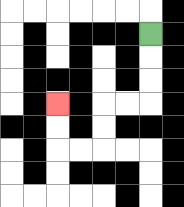{'start': '[6, 1]', 'end': '[2, 4]', 'path_directions': 'D,D,D,L,L,D,D,L,L,U,U', 'path_coordinates': '[[6, 1], [6, 2], [6, 3], [6, 4], [5, 4], [4, 4], [4, 5], [4, 6], [3, 6], [2, 6], [2, 5], [2, 4]]'}